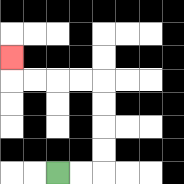{'start': '[2, 7]', 'end': '[0, 2]', 'path_directions': 'R,R,U,U,U,U,L,L,L,L,U', 'path_coordinates': '[[2, 7], [3, 7], [4, 7], [4, 6], [4, 5], [4, 4], [4, 3], [3, 3], [2, 3], [1, 3], [0, 3], [0, 2]]'}